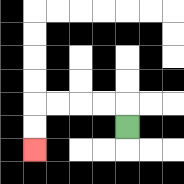{'start': '[5, 5]', 'end': '[1, 6]', 'path_directions': 'U,L,L,L,L,D,D', 'path_coordinates': '[[5, 5], [5, 4], [4, 4], [3, 4], [2, 4], [1, 4], [1, 5], [1, 6]]'}